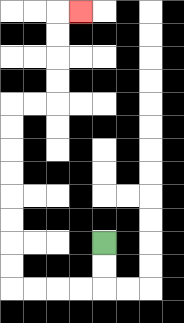{'start': '[4, 10]', 'end': '[3, 0]', 'path_directions': 'D,D,L,L,L,L,U,U,U,U,U,U,U,U,R,R,U,U,U,U,R', 'path_coordinates': '[[4, 10], [4, 11], [4, 12], [3, 12], [2, 12], [1, 12], [0, 12], [0, 11], [0, 10], [0, 9], [0, 8], [0, 7], [0, 6], [0, 5], [0, 4], [1, 4], [2, 4], [2, 3], [2, 2], [2, 1], [2, 0], [3, 0]]'}